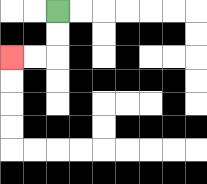{'start': '[2, 0]', 'end': '[0, 2]', 'path_directions': 'D,D,L,L', 'path_coordinates': '[[2, 0], [2, 1], [2, 2], [1, 2], [0, 2]]'}